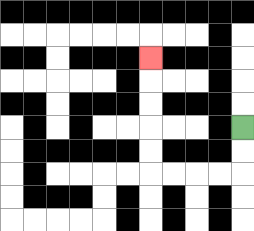{'start': '[10, 5]', 'end': '[6, 2]', 'path_directions': 'D,D,L,L,L,L,U,U,U,U,U', 'path_coordinates': '[[10, 5], [10, 6], [10, 7], [9, 7], [8, 7], [7, 7], [6, 7], [6, 6], [6, 5], [6, 4], [6, 3], [6, 2]]'}